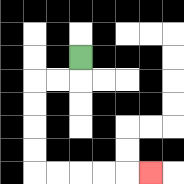{'start': '[3, 2]', 'end': '[6, 7]', 'path_directions': 'D,L,L,D,D,D,D,R,R,R,R,R', 'path_coordinates': '[[3, 2], [3, 3], [2, 3], [1, 3], [1, 4], [1, 5], [1, 6], [1, 7], [2, 7], [3, 7], [4, 7], [5, 7], [6, 7]]'}